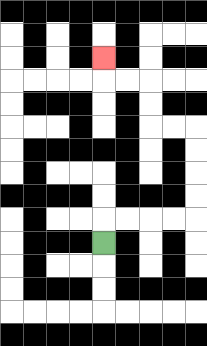{'start': '[4, 10]', 'end': '[4, 2]', 'path_directions': 'U,R,R,R,R,U,U,U,U,L,L,U,U,L,L,U', 'path_coordinates': '[[4, 10], [4, 9], [5, 9], [6, 9], [7, 9], [8, 9], [8, 8], [8, 7], [8, 6], [8, 5], [7, 5], [6, 5], [6, 4], [6, 3], [5, 3], [4, 3], [4, 2]]'}